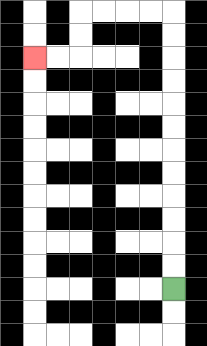{'start': '[7, 12]', 'end': '[1, 2]', 'path_directions': 'U,U,U,U,U,U,U,U,U,U,U,U,L,L,L,L,D,D,L,L', 'path_coordinates': '[[7, 12], [7, 11], [7, 10], [7, 9], [7, 8], [7, 7], [7, 6], [7, 5], [7, 4], [7, 3], [7, 2], [7, 1], [7, 0], [6, 0], [5, 0], [4, 0], [3, 0], [3, 1], [3, 2], [2, 2], [1, 2]]'}